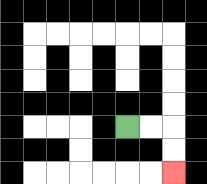{'start': '[5, 5]', 'end': '[7, 7]', 'path_directions': 'R,R,D,D', 'path_coordinates': '[[5, 5], [6, 5], [7, 5], [7, 6], [7, 7]]'}